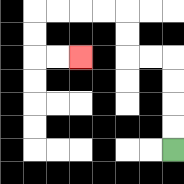{'start': '[7, 6]', 'end': '[3, 2]', 'path_directions': 'U,U,U,U,L,L,U,U,L,L,L,L,D,D,R,R', 'path_coordinates': '[[7, 6], [7, 5], [7, 4], [7, 3], [7, 2], [6, 2], [5, 2], [5, 1], [5, 0], [4, 0], [3, 0], [2, 0], [1, 0], [1, 1], [1, 2], [2, 2], [3, 2]]'}